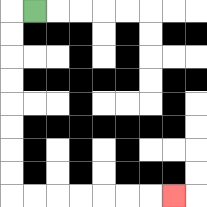{'start': '[1, 0]', 'end': '[7, 8]', 'path_directions': 'L,D,D,D,D,D,D,D,D,R,R,R,R,R,R,R', 'path_coordinates': '[[1, 0], [0, 0], [0, 1], [0, 2], [0, 3], [0, 4], [0, 5], [0, 6], [0, 7], [0, 8], [1, 8], [2, 8], [3, 8], [4, 8], [5, 8], [6, 8], [7, 8]]'}